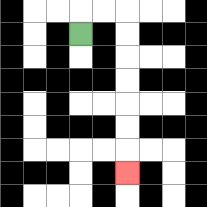{'start': '[3, 1]', 'end': '[5, 7]', 'path_directions': 'U,R,R,D,D,D,D,D,D,D', 'path_coordinates': '[[3, 1], [3, 0], [4, 0], [5, 0], [5, 1], [5, 2], [5, 3], [5, 4], [5, 5], [5, 6], [5, 7]]'}